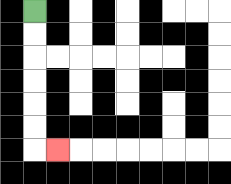{'start': '[1, 0]', 'end': '[2, 6]', 'path_directions': 'D,D,D,D,D,D,R', 'path_coordinates': '[[1, 0], [1, 1], [1, 2], [1, 3], [1, 4], [1, 5], [1, 6], [2, 6]]'}